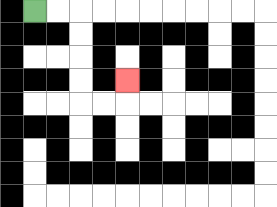{'start': '[1, 0]', 'end': '[5, 3]', 'path_directions': 'R,R,D,D,D,D,R,R,U', 'path_coordinates': '[[1, 0], [2, 0], [3, 0], [3, 1], [3, 2], [3, 3], [3, 4], [4, 4], [5, 4], [5, 3]]'}